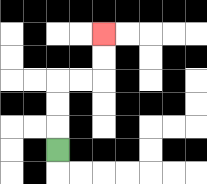{'start': '[2, 6]', 'end': '[4, 1]', 'path_directions': 'U,U,U,R,R,U,U', 'path_coordinates': '[[2, 6], [2, 5], [2, 4], [2, 3], [3, 3], [4, 3], [4, 2], [4, 1]]'}